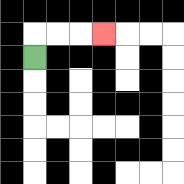{'start': '[1, 2]', 'end': '[4, 1]', 'path_directions': 'U,R,R,R', 'path_coordinates': '[[1, 2], [1, 1], [2, 1], [3, 1], [4, 1]]'}